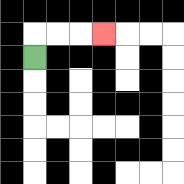{'start': '[1, 2]', 'end': '[4, 1]', 'path_directions': 'U,R,R,R', 'path_coordinates': '[[1, 2], [1, 1], [2, 1], [3, 1], [4, 1]]'}